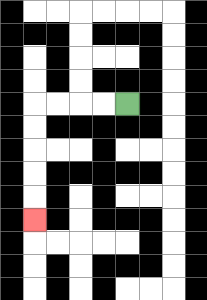{'start': '[5, 4]', 'end': '[1, 9]', 'path_directions': 'L,L,L,L,D,D,D,D,D', 'path_coordinates': '[[5, 4], [4, 4], [3, 4], [2, 4], [1, 4], [1, 5], [1, 6], [1, 7], [1, 8], [1, 9]]'}